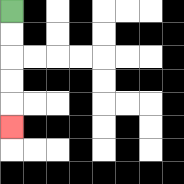{'start': '[0, 0]', 'end': '[0, 5]', 'path_directions': 'D,D,D,D,D', 'path_coordinates': '[[0, 0], [0, 1], [0, 2], [0, 3], [0, 4], [0, 5]]'}